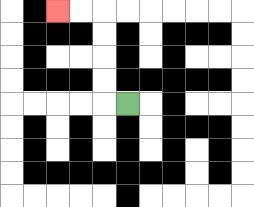{'start': '[5, 4]', 'end': '[2, 0]', 'path_directions': 'L,U,U,U,U,L,L', 'path_coordinates': '[[5, 4], [4, 4], [4, 3], [4, 2], [4, 1], [4, 0], [3, 0], [2, 0]]'}